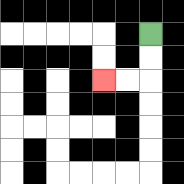{'start': '[6, 1]', 'end': '[4, 3]', 'path_directions': 'D,D,L,L', 'path_coordinates': '[[6, 1], [6, 2], [6, 3], [5, 3], [4, 3]]'}